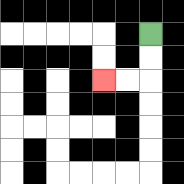{'start': '[6, 1]', 'end': '[4, 3]', 'path_directions': 'D,D,L,L', 'path_coordinates': '[[6, 1], [6, 2], [6, 3], [5, 3], [4, 3]]'}